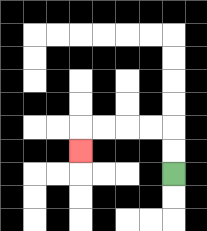{'start': '[7, 7]', 'end': '[3, 6]', 'path_directions': 'U,U,L,L,L,L,D', 'path_coordinates': '[[7, 7], [7, 6], [7, 5], [6, 5], [5, 5], [4, 5], [3, 5], [3, 6]]'}